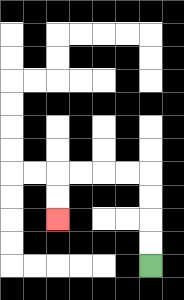{'start': '[6, 11]', 'end': '[2, 9]', 'path_directions': 'U,U,U,U,L,L,L,L,D,D', 'path_coordinates': '[[6, 11], [6, 10], [6, 9], [6, 8], [6, 7], [5, 7], [4, 7], [3, 7], [2, 7], [2, 8], [2, 9]]'}